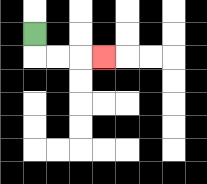{'start': '[1, 1]', 'end': '[4, 2]', 'path_directions': 'D,R,R,R', 'path_coordinates': '[[1, 1], [1, 2], [2, 2], [3, 2], [4, 2]]'}